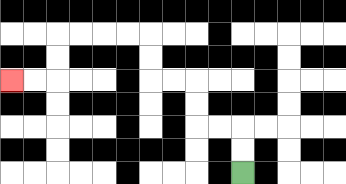{'start': '[10, 7]', 'end': '[0, 3]', 'path_directions': 'U,U,L,L,U,U,L,L,U,U,L,L,L,L,D,D,L,L', 'path_coordinates': '[[10, 7], [10, 6], [10, 5], [9, 5], [8, 5], [8, 4], [8, 3], [7, 3], [6, 3], [6, 2], [6, 1], [5, 1], [4, 1], [3, 1], [2, 1], [2, 2], [2, 3], [1, 3], [0, 3]]'}